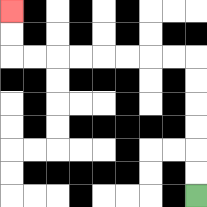{'start': '[8, 8]', 'end': '[0, 0]', 'path_directions': 'U,U,U,U,U,U,L,L,L,L,L,L,L,L,U,U', 'path_coordinates': '[[8, 8], [8, 7], [8, 6], [8, 5], [8, 4], [8, 3], [8, 2], [7, 2], [6, 2], [5, 2], [4, 2], [3, 2], [2, 2], [1, 2], [0, 2], [0, 1], [0, 0]]'}